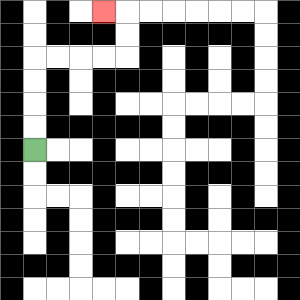{'start': '[1, 6]', 'end': '[4, 0]', 'path_directions': 'U,U,U,U,R,R,R,R,U,U,L', 'path_coordinates': '[[1, 6], [1, 5], [1, 4], [1, 3], [1, 2], [2, 2], [3, 2], [4, 2], [5, 2], [5, 1], [5, 0], [4, 0]]'}